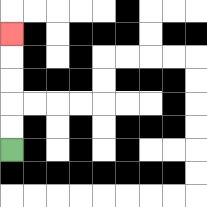{'start': '[0, 6]', 'end': '[0, 1]', 'path_directions': 'U,U,U,U,U', 'path_coordinates': '[[0, 6], [0, 5], [0, 4], [0, 3], [0, 2], [0, 1]]'}